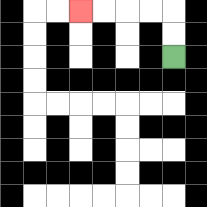{'start': '[7, 2]', 'end': '[3, 0]', 'path_directions': 'U,U,L,L,L,L', 'path_coordinates': '[[7, 2], [7, 1], [7, 0], [6, 0], [5, 0], [4, 0], [3, 0]]'}